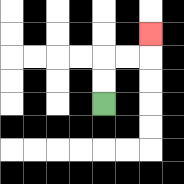{'start': '[4, 4]', 'end': '[6, 1]', 'path_directions': 'U,U,R,R,U', 'path_coordinates': '[[4, 4], [4, 3], [4, 2], [5, 2], [6, 2], [6, 1]]'}